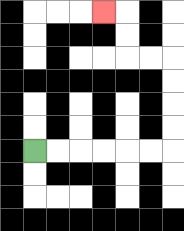{'start': '[1, 6]', 'end': '[4, 0]', 'path_directions': 'R,R,R,R,R,R,U,U,U,U,L,L,U,U,L', 'path_coordinates': '[[1, 6], [2, 6], [3, 6], [4, 6], [5, 6], [6, 6], [7, 6], [7, 5], [7, 4], [7, 3], [7, 2], [6, 2], [5, 2], [5, 1], [5, 0], [4, 0]]'}